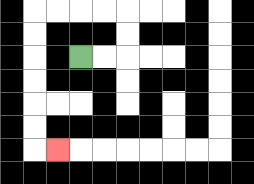{'start': '[3, 2]', 'end': '[2, 6]', 'path_directions': 'R,R,U,U,L,L,L,L,D,D,D,D,D,D,R', 'path_coordinates': '[[3, 2], [4, 2], [5, 2], [5, 1], [5, 0], [4, 0], [3, 0], [2, 0], [1, 0], [1, 1], [1, 2], [1, 3], [1, 4], [1, 5], [1, 6], [2, 6]]'}